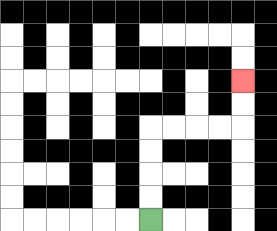{'start': '[6, 9]', 'end': '[10, 3]', 'path_directions': 'U,U,U,U,R,R,R,R,U,U', 'path_coordinates': '[[6, 9], [6, 8], [6, 7], [6, 6], [6, 5], [7, 5], [8, 5], [9, 5], [10, 5], [10, 4], [10, 3]]'}